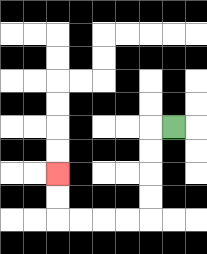{'start': '[7, 5]', 'end': '[2, 7]', 'path_directions': 'L,D,D,D,D,L,L,L,L,U,U', 'path_coordinates': '[[7, 5], [6, 5], [6, 6], [6, 7], [6, 8], [6, 9], [5, 9], [4, 9], [3, 9], [2, 9], [2, 8], [2, 7]]'}